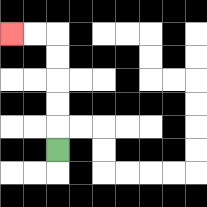{'start': '[2, 6]', 'end': '[0, 1]', 'path_directions': 'U,U,U,U,U,L,L', 'path_coordinates': '[[2, 6], [2, 5], [2, 4], [2, 3], [2, 2], [2, 1], [1, 1], [0, 1]]'}